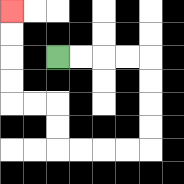{'start': '[2, 2]', 'end': '[0, 0]', 'path_directions': 'R,R,R,R,D,D,D,D,L,L,L,L,U,U,L,L,U,U,U,U', 'path_coordinates': '[[2, 2], [3, 2], [4, 2], [5, 2], [6, 2], [6, 3], [6, 4], [6, 5], [6, 6], [5, 6], [4, 6], [3, 6], [2, 6], [2, 5], [2, 4], [1, 4], [0, 4], [0, 3], [0, 2], [0, 1], [0, 0]]'}